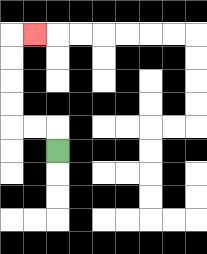{'start': '[2, 6]', 'end': '[1, 1]', 'path_directions': 'U,L,L,U,U,U,U,R', 'path_coordinates': '[[2, 6], [2, 5], [1, 5], [0, 5], [0, 4], [0, 3], [0, 2], [0, 1], [1, 1]]'}